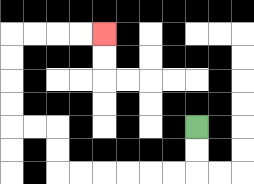{'start': '[8, 5]', 'end': '[4, 1]', 'path_directions': 'D,D,L,L,L,L,L,L,U,U,L,L,U,U,U,U,R,R,R,R', 'path_coordinates': '[[8, 5], [8, 6], [8, 7], [7, 7], [6, 7], [5, 7], [4, 7], [3, 7], [2, 7], [2, 6], [2, 5], [1, 5], [0, 5], [0, 4], [0, 3], [0, 2], [0, 1], [1, 1], [2, 1], [3, 1], [4, 1]]'}